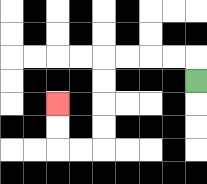{'start': '[8, 3]', 'end': '[2, 4]', 'path_directions': 'U,L,L,L,L,D,D,D,D,L,L,U,U', 'path_coordinates': '[[8, 3], [8, 2], [7, 2], [6, 2], [5, 2], [4, 2], [4, 3], [4, 4], [4, 5], [4, 6], [3, 6], [2, 6], [2, 5], [2, 4]]'}